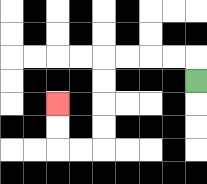{'start': '[8, 3]', 'end': '[2, 4]', 'path_directions': 'U,L,L,L,L,D,D,D,D,L,L,U,U', 'path_coordinates': '[[8, 3], [8, 2], [7, 2], [6, 2], [5, 2], [4, 2], [4, 3], [4, 4], [4, 5], [4, 6], [3, 6], [2, 6], [2, 5], [2, 4]]'}